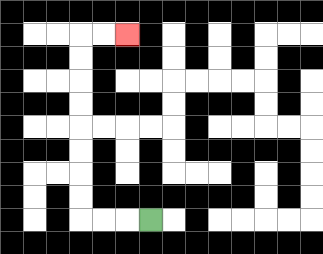{'start': '[6, 9]', 'end': '[5, 1]', 'path_directions': 'L,L,L,U,U,U,U,U,U,U,U,R,R', 'path_coordinates': '[[6, 9], [5, 9], [4, 9], [3, 9], [3, 8], [3, 7], [3, 6], [3, 5], [3, 4], [3, 3], [3, 2], [3, 1], [4, 1], [5, 1]]'}